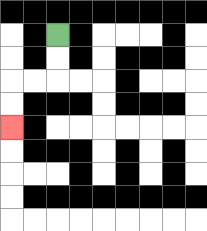{'start': '[2, 1]', 'end': '[0, 5]', 'path_directions': 'D,D,L,L,D,D', 'path_coordinates': '[[2, 1], [2, 2], [2, 3], [1, 3], [0, 3], [0, 4], [0, 5]]'}